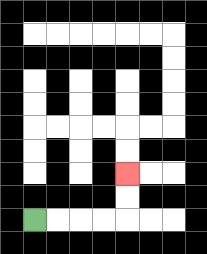{'start': '[1, 9]', 'end': '[5, 7]', 'path_directions': 'R,R,R,R,U,U', 'path_coordinates': '[[1, 9], [2, 9], [3, 9], [4, 9], [5, 9], [5, 8], [5, 7]]'}